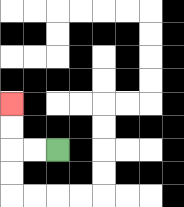{'start': '[2, 6]', 'end': '[0, 4]', 'path_directions': 'L,L,U,U', 'path_coordinates': '[[2, 6], [1, 6], [0, 6], [0, 5], [0, 4]]'}